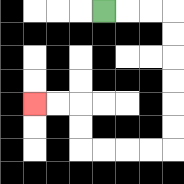{'start': '[4, 0]', 'end': '[1, 4]', 'path_directions': 'R,R,R,D,D,D,D,D,D,L,L,L,L,U,U,L,L', 'path_coordinates': '[[4, 0], [5, 0], [6, 0], [7, 0], [7, 1], [7, 2], [7, 3], [7, 4], [7, 5], [7, 6], [6, 6], [5, 6], [4, 6], [3, 6], [3, 5], [3, 4], [2, 4], [1, 4]]'}